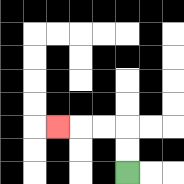{'start': '[5, 7]', 'end': '[2, 5]', 'path_directions': 'U,U,L,L,L', 'path_coordinates': '[[5, 7], [5, 6], [5, 5], [4, 5], [3, 5], [2, 5]]'}